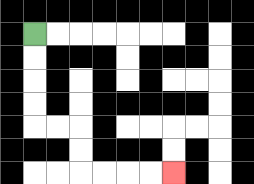{'start': '[1, 1]', 'end': '[7, 7]', 'path_directions': 'D,D,D,D,R,R,D,D,R,R,R,R', 'path_coordinates': '[[1, 1], [1, 2], [1, 3], [1, 4], [1, 5], [2, 5], [3, 5], [3, 6], [3, 7], [4, 7], [5, 7], [6, 7], [7, 7]]'}